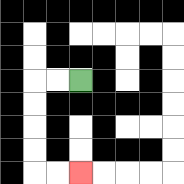{'start': '[3, 3]', 'end': '[3, 7]', 'path_directions': 'L,L,D,D,D,D,R,R', 'path_coordinates': '[[3, 3], [2, 3], [1, 3], [1, 4], [1, 5], [1, 6], [1, 7], [2, 7], [3, 7]]'}